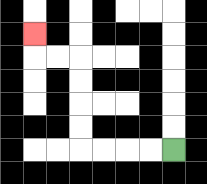{'start': '[7, 6]', 'end': '[1, 1]', 'path_directions': 'L,L,L,L,U,U,U,U,L,L,U', 'path_coordinates': '[[7, 6], [6, 6], [5, 6], [4, 6], [3, 6], [3, 5], [3, 4], [3, 3], [3, 2], [2, 2], [1, 2], [1, 1]]'}